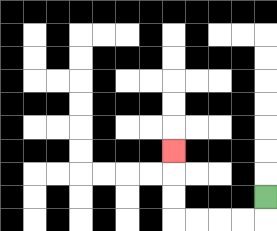{'start': '[11, 8]', 'end': '[7, 6]', 'path_directions': 'D,L,L,L,L,U,U,U', 'path_coordinates': '[[11, 8], [11, 9], [10, 9], [9, 9], [8, 9], [7, 9], [7, 8], [7, 7], [7, 6]]'}